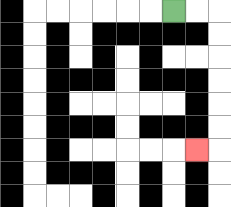{'start': '[7, 0]', 'end': '[8, 6]', 'path_directions': 'R,R,D,D,D,D,D,D,L', 'path_coordinates': '[[7, 0], [8, 0], [9, 0], [9, 1], [9, 2], [9, 3], [9, 4], [9, 5], [9, 6], [8, 6]]'}